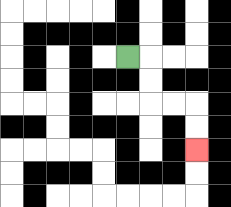{'start': '[5, 2]', 'end': '[8, 6]', 'path_directions': 'R,D,D,R,R,D,D', 'path_coordinates': '[[5, 2], [6, 2], [6, 3], [6, 4], [7, 4], [8, 4], [8, 5], [8, 6]]'}